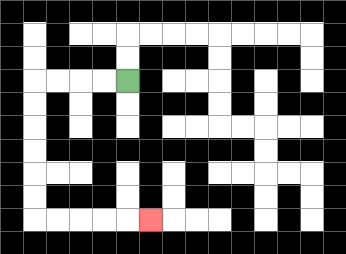{'start': '[5, 3]', 'end': '[6, 9]', 'path_directions': 'L,L,L,L,D,D,D,D,D,D,R,R,R,R,R', 'path_coordinates': '[[5, 3], [4, 3], [3, 3], [2, 3], [1, 3], [1, 4], [1, 5], [1, 6], [1, 7], [1, 8], [1, 9], [2, 9], [3, 9], [4, 9], [5, 9], [6, 9]]'}